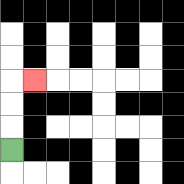{'start': '[0, 6]', 'end': '[1, 3]', 'path_directions': 'U,U,U,R', 'path_coordinates': '[[0, 6], [0, 5], [0, 4], [0, 3], [1, 3]]'}